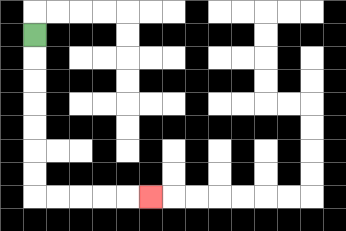{'start': '[1, 1]', 'end': '[6, 8]', 'path_directions': 'D,D,D,D,D,D,D,R,R,R,R,R', 'path_coordinates': '[[1, 1], [1, 2], [1, 3], [1, 4], [1, 5], [1, 6], [1, 7], [1, 8], [2, 8], [3, 8], [4, 8], [5, 8], [6, 8]]'}